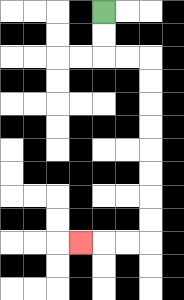{'start': '[4, 0]', 'end': '[3, 10]', 'path_directions': 'D,D,R,R,D,D,D,D,D,D,D,D,L,L,L', 'path_coordinates': '[[4, 0], [4, 1], [4, 2], [5, 2], [6, 2], [6, 3], [6, 4], [6, 5], [6, 6], [6, 7], [6, 8], [6, 9], [6, 10], [5, 10], [4, 10], [3, 10]]'}